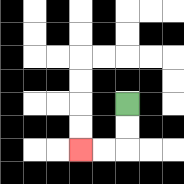{'start': '[5, 4]', 'end': '[3, 6]', 'path_directions': 'D,D,L,L', 'path_coordinates': '[[5, 4], [5, 5], [5, 6], [4, 6], [3, 6]]'}